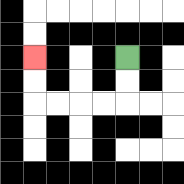{'start': '[5, 2]', 'end': '[1, 2]', 'path_directions': 'D,D,L,L,L,L,U,U', 'path_coordinates': '[[5, 2], [5, 3], [5, 4], [4, 4], [3, 4], [2, 4], [1, 4], [1, 3], [1, 2]]'}